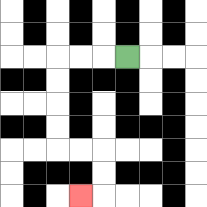{'start': '[5, 2]', 'end': '[3, 8]', 'path_directions': 'L,L,L,D,D,D,D,R,R,D,D,L', 'path_coordinates': '[[5, 2], [4, 2], [3, 2], [2, 2], [2, 3], [2, 4], [2, 5], [2, 6], [3, 6], [4, 6], [4, 7], [4, 8], [3, 8]]'}